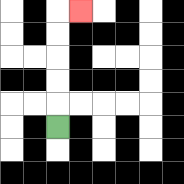{'start': '[2, 5]', 'end': '[3, 0]', 'path_directions': 'U,U,U,U,U,R', 'path_coordinates': '[[2, 5], [2, 4], [2, 3], [2, 2], [2, 1], [2, 0], [3, 0]]'}